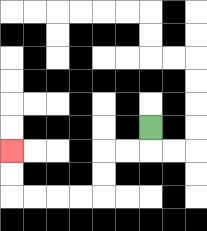{'start': '[6, 5]', 'end': '[0, 6]', 'path_directions': 'D,L,L,D,D,L,L,L,L,U,U', 'path_coordinates': '[[6, 5], [6, 6], [5, 6], [4, 6], [4, 7], [4, 8], [3, 8], [2, 8], [1, 8], [0, 8], [0, 7], [0, 6]]'}